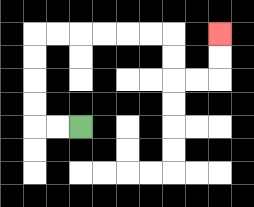{'start': '[3, 5]', 'end': '[9, 1]', 'path_directions': 'L,L,U,U,U,U,R,R,R,R,R,R,D,D,R,R,U,U', 'path_coordinates': '[[3, 5], [2, 5], [1, 5], [1, 4], [1, 3], [1, 2], [1, 1], [2, 1], [3, 1], [4, 1], [5, 1], [6, 1], [7, 1], [7, 2], [7, 3], [8, 3], [9, 3], [9, 2], [9, 1]]'}